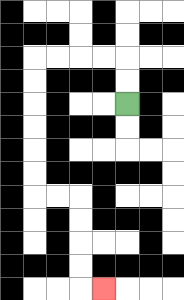{'start': '[5, 4]', 'end': '[4, 12]', 'path_directions': 'U,U,L,L,L,L,D,D,D,D,D,D,R,R,D,D,D,D,R', 'path_coordinates': '[[5, 4], [5, 3], [5, 2], [4, 2], [3, 2], [2, 2], [1, 2], [1, 3], [1, 4], [1, 5], [1, 6], [1, 7], [1, 8], [2, 8], [3, 8], [3, 9], [3, 10], [3, 11], [3, 12], [4, 12]]'}